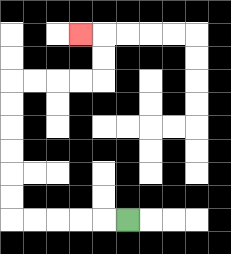{'start': '[5, 9]', 'end': '[3, 1]', 'path_directions': 'L,L,L,L,L,U,U,U,U,U,U,R,R,R,R,U,U,L', 'path_coordinates': '[[5, 9], [4, 9], [3, 9], [2, 9], [1, 9], [0, 9], [0, 8], [0, 7], [0, 6], [0, 5], [0, 4], [0, 3], [1, 3], [2, 3], [3, 3], [4, 3], [4, 2], [4, 1], [3, 1]]'}